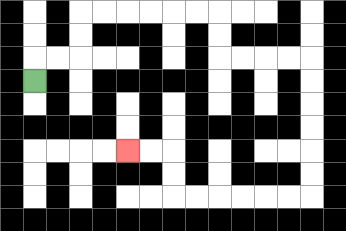{'start': '[1, 3]', 'end': '[5, 6]', 'path_directions': 'U,R,R,U,U,R,R,R,R,R,R,D,D,R,R,R,R,D,D,D,D,D,D,L,L,L,L,L,L,U,U,L,L', 'path_coordinates': '[[1, 3], [1, 2], [2, 2], [3, 2], [3, 1], [3, 0], [4, 0], [5, 0], [6, 0], [7, 0], [8, 0], [9, 0], [9, 1], [9, 2], [10, 2], [11, 2], [12, 2], [13, 2], [13, 3], [13, 4], [13, 5], [13, 6], [13, 7], [13, 8], [12, 8], [11, 8], [10, 8], [9, 8], [8, 8], [7, 8], [7, 7], [7, 6], [6, 6], [5, 6]]'}